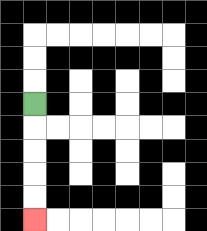{'start': '[1, 4]', 'end': '[1, 9]', 'path_directions': 'D,D,D,D,D', 'path_coordinates': '[[1, 4], [1, 5], [1, 6], [1, 7], [1, 8], [1, 9]]'}